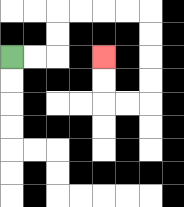{'start': '[0, 2]', 'end': '[4, 2]', 'path_directions': 'R,R,U,U,R,R,R,R,D,D,D,D,L,L,U,U', 'path_coordinates': '[[0, 2], [1, 2], [2, 2], [2, 1], [2, 0], [3, 0], [4, 0], [5, 0], [6, 0], [6, 1], [6, 2], [6, 3], [6, 4], [5, 4], [4, 4], [4, 3], [4, 2]]'}